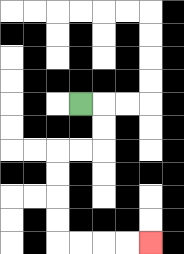{'start': '[3, 4]', 'end': '[6, 10]', 'path_directions': 'R,D,D,L,L,D,D,D,D,R,R,R,R', 'path_coordinates': '[[3, 4], [4, 4], [4, 5], [4, 6], [3, 6], [2, 6], [2, 7], [2, 8], [2, 9], [2, 10], [3, 10], [4, 10], [5, 10], [6, 10]]'}